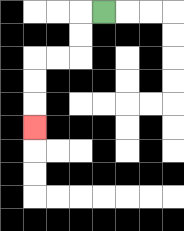{'start': '[4, 0]', 'end': '[1, 5]', 'path_directions': 'L,D,D,L,L,D,D,D', 'path_coordinates': '[[4, 0], [3, 0], [3, 1], [3, 2], [2, 2], [1, 2], [1, 3], [1, 4], [1, 5]]'}